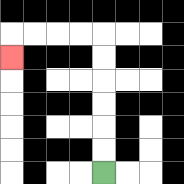{'start': '[4, 7]', 'end': '[0, 2]', 'path_directions': 'U,U,U,U,U,U,L,L,L,L,D', 'path_coordinates': '[[4, 7], [4, 6], [4, 5], [4, 4], [4, 3], [4, 2], [4, 1], [3, 1], [2, 1], [1, 1], [0, 1], [0, 2]]'}